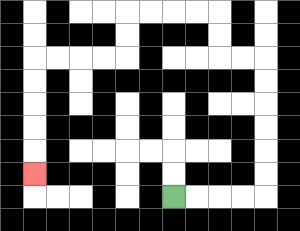{'start': '[7, 8]', 'end': '[1, 7]', 'path_directions': 'R,R,R,R,U,U,U,U,U,U,L,L,U,U,L,L,L,L,D,D,L,L,L,L,D,D,D,D,D', 'path_coordinates': '[[7, 8], [8, 8], [9, 8], [10, 8], [11, 8], [11, 7], [11, 6], [11, 5], [11, 4], [11, 3], [11, 2], [10, 2], [9, 2], [9, 1], [9, 0], [8, 0], [7, 0], [6, 0], [5, 0], [5, 1], [5, 2], [4, 2], [3, 2], [2, 2], [1, 2], [1, 3], [1, 4], [1, 5], [1, 6], [1, 7]]'}